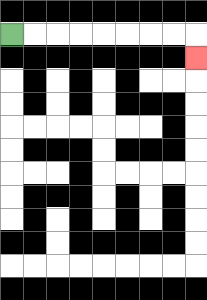{'start': '[0, 1]', 'end': '[8, 2]', 'path_directions': 'R,R,R,R,R,R,R,R,D', 'path_coordinates': '[[0, 1], [1, 1], [2, 1], [3, 1], [4, 1], [5, 1], [6, 1], [7, 1], [8, 1], [8, 2]]'}